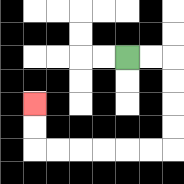{'start': '[5, 2]', 'end': '[1, 4]', 'path_directions': 'R,R,D,D,D,D,L,L,L,L,L,L,U,U', 'path_coordinates': '[[5, 2], [6, 2], [7, 2], [7, 3], [7, 4], [7, 5], [7, 6], [6, 6], [5, 6], [4, 6], [3, 6], [2, 6], [1, 6], [1, 5], [1, 4]]'}